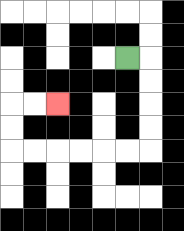{'start': '[5, 2]', 'end': '[2, 4]', 'path_directions': 'R,D,D,D,D,L,L,L,L,L,L,U,U,R,R', 'path_coordinates': '[[5, 2], [6, 2], [6, 3], [6, 4], [6, 5], [6, 6], [5, 6], [4, 6], [3, 6], [2, 6], [1, 6], [0, 6], [0, 5], [0, 4], [1, 4], [2, 4]]'}